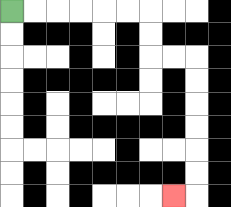{'start': '[0, 0]', 'end': '[7, 8]', 'path_directions': 'R,R,R,R,R,R,D,D,R,R,D,D,D,D,D,D,L', 'path_coordinates': '[[0, 0], [1, 0], [2, 0], [3, 0], [4, 0], [5, 0], [6, 0], [6, 1], [6, 2], [7, 2], [8, 2], [8, 3], [8, 4], [8, 5], [8, 6], [8, 7], [8, 8], [7, 8]]'}